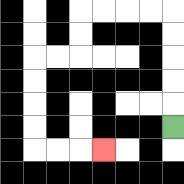{'start': '[7, 5]', 'end': '[4, 6]', 'path_directions': 'U,U,U,U,U,L,L,L,L,D,D,L,L,D,D,D,D,R,R,R', 'path_coordinates': '[[7, 5], [7, 4], [7, 3], [7, 2], [7, 1], [7, 0], [6, 0], [5, 0], [4, 0], [3, 0], [3, 1], [3, 2], [2, 2], [1, 2], [1, 3], [1, 4], [1, 5], [1, 6], [2, 6], [3, 6], [4, 6]]'}